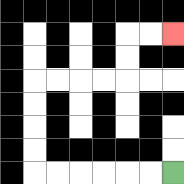{'start': '[7, 7]', 'end': '[7, 1]', 'path_directions': 'L,L,L,L,L,L,U,U,U,U,R,R,R,R,U,U,R,R', 'path_coordinates': '[[7, 7], [6, 7], [5, 7], [4, 7], [3, 7], [2, 7], [1, 7], [1, 6], [1, 5], [1, 4], [1, 3], [2, 3], [3, 3], [4, 3], [5, 3], [5, 2], [5, 1], [6, 1], [7, 1]]'}